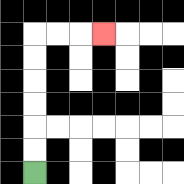{'start': '[1, 7]', 'end': '[4, 1]', 'path_directions': 'U,U,U,U,U,U,R,R,R', 'path_coordinates': '[[1, 7], [1, 6], [1, 5], [1, 4], [1, 3], [1, 2], [1, 1], [2, 1], [3, 1], [4, 1]]'}